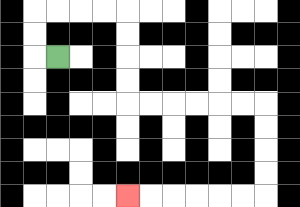{'start': '[2, 2]', 'end': '[5, 8]', 'path_directions': 'L,U,U,R,R,R,R,D,D,D,D,R,R,R,R,R,R,D,D,D,D,L,L,L,L,L,L', 'path_coordinates': '[[2, 2], [1, 2], [1, 1], [1, 0], [2, 0], [3, 0], [4, 0], [5, 0], [5, 1], [5, 2], [5, 3], [5, 4], [6, 4], [7, 4], [8, 4], [9, 4], [10, 4], [11, 4], [11, 5], [11, 6], [11, 7], [11, 8], [10, 8], [9, 8], [8, 8], [7, 8], [6, 8], [5, 8]]'}